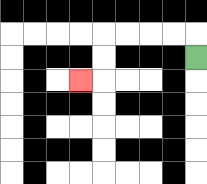{'start': '[8, 2]', 'end': '[3, 3]', 'path_directions': 'U,L,L,L,L,D,D,L', 'path_coordinates': '[[8, 2], [8, 1], [7, 1], [6, 1], [5, 1], [4, 1], [4, 2], [4, 3], [3, 3]]'}